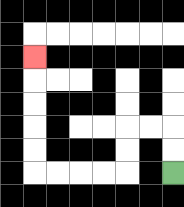{'start': '[7, 7]', 'end': '[1, 2]', 'path_directions': 'U,U,L,L,D,D,L,L,L,L,U,U,U,U,U', 'path_coordinates': '[[7, 7], [7, 6], [7, 5], [6, 5], [5, 5], [5, 6], [5, 7], [4, 7], [3, 7], [2, 7], [1, 7], [1, 6], [1, 5], [1, 4], [1, 3], [1, 2]]'}